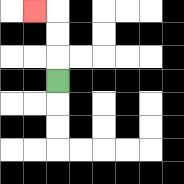{'start': '[2, 3]', 'end': '[1, 0]', 'path_directions': 'U,U,U,L', 'path_coordinates': '[[2, 3], [2, 2], [2, 1], [2, 0], [1, 0]]'}